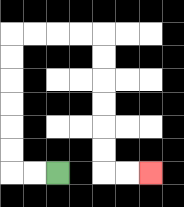{'start': '[2, 7]', 'end': '[6, 7]', 'path_directions': 'L,L,U,U,U,U,U,U,R,R,R,R,D,D,D,D,D,D,R,R', 'path_coordinates': '[[2, 7], [1, 7], [0, 7], [0, 6], [0, 5], [0, 4], [0, 3], [0, 2], [0, 1], [1, 1], [2, 1], [3, 1], [4, 1], [4, 2], [4, 3], [4, 4], [4, 5], [4, 6], [4, 7], [5, 7], [6, 7]]'}